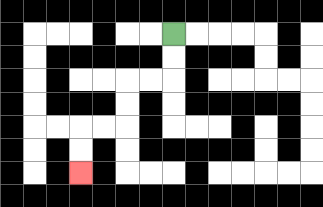{'start': '[7, 1]', 'end': '[3, 7]', 'path_directions': 'D,D,L,L,D,D,L,L,D,D', 'path_coordinates': '[[7, 1], [7, 2], [7, 3], [6, 3], [5, 3], [5, 4], [5, 5], [4, 5], [3, 5], [3, 6], [3, 7]]'}